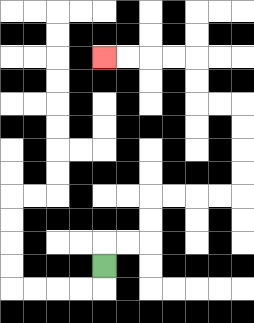{'start': '[4, 11]', 'end': '[4, 2]', 'path_directions': 'U,R,R,U,U,R,R,R,R,U,U,U,U,L,L,U,U,L,L,L,L', 'path_coordinates': '[[4, 11], [4, 10], [5, 10], [6, 10], [6, 9], [6, 8], [7, 8], [8, 8], [9, 8], [10, 8], [10, 7], [10, 6], [10, 5], [10, 4], [9, 4], [8, 4], [8, 3], [8, 2], [7, 2], [6, 2], [5, 2], [4, 2]]'}